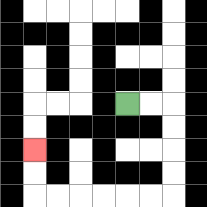{'start': '[5, 4]', 'end': '[1, 6]', 'path_directions': 'R,R,D,D,D,D,L,L,L,L,L,L,U,U', 'path_coordinates': '[[5, 4], [6, 4], [7, 4], [7, 5], [7, 6], [7, 7], [7, 8], [6, 8], [5, 8], [4, 8], [3, 8], [2, 8], [1, 8], [1, 7], [1, 6]]'}